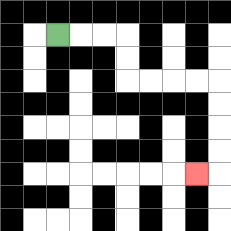{'start': '[2, 1]', 'end': '[8, 7]', 'path_directions': 'R,R,R,D,D,R,R,R,R,D,D,D,D,L', 'path_coordinates': '[[2, 1], [3, 1], [4, 1], [5, 1], [5, 2], [5, 3], [6, 3], [7, 3], [8, 3], [9, 3], [9, 4], [9, 5], [9, 6], [9, 7], [8, 7]]'}